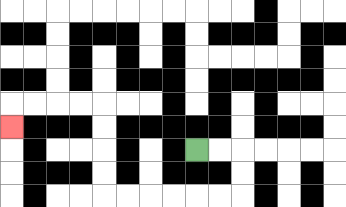{'start': '[8, 6]', 'end': '[0, 5]', 'path_directions': 'R,R,D,D,L,L,L,L,L,L,U,U,U,U,L,L,L,L,D', 'path_coordinates': '[[8, 6], [9, 6], [10, 6], [10, 7], [10, 8], [9, 8], [8, 8], [7, 8], [6, 8], [5, 8], [4, 8], [4, 7], [4, 6], [4, 5], [4, 4], [3, 4], [2, 4], [1, 4], [0, 4], [0, 5]]'}